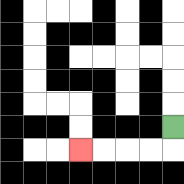{'start': '[7, 5]', 'end': '[3, 6]', 'path_directions': 'D,L,L,L,L', 'path_coordinates': '[[7, 5], [7, 6], [6, 6], [5, 6], [4, 6], [3, 6]]'}